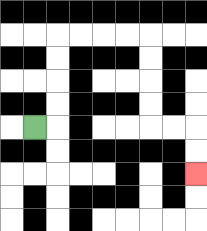{'start': '[1, 5]', 'end': '[8, 7]', 'path_directions': 'R,U,U,U,U,R,R,R,R,D,D,D,D,R,R,D,D', 'path_coordinates': '[[1, 5], [2, 5], [2, 4], [2, 3], [2, 2], [2, 1], [3, 1], [4, 1], [5, 1], [6, 1], [6, 2], [6, 3], [6, 4], [6, 5], [7, 5], [8, 5], [8, 6], [8, 7]]'}